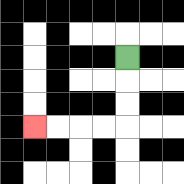{'start': '[5, 2]', 'end': '[1, 5]', 'path_directions': 'D,D,D,L,L,L,L', 'path_coordinates': '[[5, 2], [5, 3], [5, 4], [5, 5], [4, 5], [3, 5], [2, 5], [1, 5]]'}